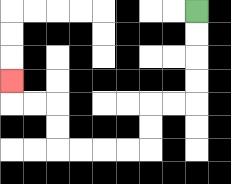{'start': '[8, 0]', 'end': '[0, 3]', 'path_directions': 'D,D,D,D,L,L,D,D,L,L,L,L,U,U,L,L,U', 'path_coordinates': '[[8, 0], [8, 1], [8, 2], [8, 3], [8, 4], [7, 4], [6, 4], [6, 5], [6, 6], [5, 6], [4, 6], [3, 6], [2, 6], [2, 5], [2, 4], [1, 4], [0, 4], [0, 3]]'}